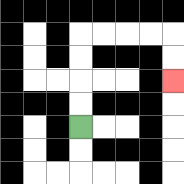{'start': '[3, 5]', 'end': '[7, 3]', 'path_directions': 'U,U,U,U,R,R,R,R,D,D', 'path_coordinates': '[[3, 5], [3, 4], [3, 3], [3, 2], [3, 1], [4, 1], [5, 1], [6, 1], [7, 1], [7, 2], [7, 3]]'}